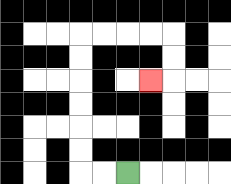{'start': '[5, 7]', 'end': '[6, 3]', 'path_directions': 'L,L,U,U,U,U,U,U,R,R,R,R,D,D,L', 'path_coordinates': '[[5, 7], [4, 7], [3, 7], [3, 6], [3, 5], [3, 4], [3, 3], [3, 2], [3, 1], [4, 1], [5, 1], [6, 1], [7, 1], [7, 2], [7, 3], [6, 3]]'}